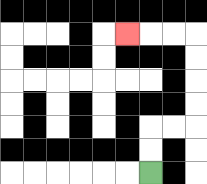{'start': '[6, 7]', 'end': '[5, 1]', 'path_directions': 'U,U,R,R,U,U,U,U,L,L,L', 'path_coordinates': '[[6, 7], [6, 6], [6, 5], [7, 5], [8, 5], [8, 4], [8, 3], [8, 2], [8, 1], [7, 1], [6, 1], [5, 1]]'}